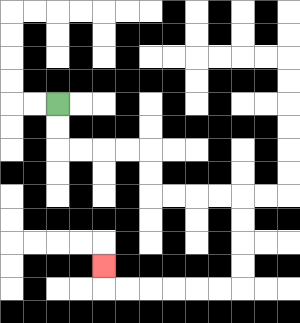{'start': '[2, 4]', 'end': '[4, 11]', 'path_directions': 'D,D,R,R,R,R,D,D,R,R,R,R,D,D,D,D,L,L,L,L,L,L,U', 'path_coordinates': '[[2, 4], [2, 5], [2, 6], [3, 6], [4, 6], [5, 6], [6, 6], [6, 7], [6, 8], [7, 8], [8, 8], [9, 8], [10, 8], [10, 9], [10, 10], [10, 11], [10, 12], [9, 12], [8, 12], [7, 12], [6, 12], [5, 12], [4, 12], [4, 11]]'}